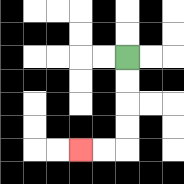{'start': '[5, 2]', 'end': '[3, 6]', 'path_directions': 'D,D,D,D,L,L', 'path_coordinates': '[[5, 2], [5, 3], [5, 4], [5, 5], [5, 6], [4, 6], [3, 6]]'}